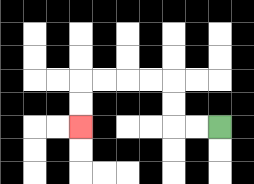{'start': '[9, 5]', 'end': '[3, 5]', 'path_directions': 'L,L,U,U,L,L,L,L,D,D', 'path_coordinates': '[[9, 5], [8, 5], [7, 5], [7, 4], [7, 3], [6, 3], [5, 3], [4, 3], [3, 3], [3, 4], [3, 5]]'}